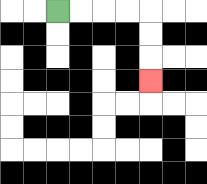{'start': '[2, 0]', 'end': '[6, 3]', 'path_directions': 'R,R,R,R,D,D,D', 'path_coordinates': '[[2, 0], [3, 0], [4, 0], [5, 0], [6, 0], [6, 1], [6, 2], [6, 3]]'}